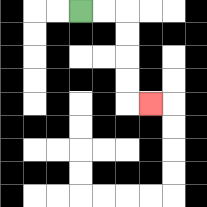{'start': '[3, 0]', 'end': '[6, 4]', 'path_directions': 'R,R,D,D,D,D,R', 'path_coordinates': '[[3, 0], [4, 0], [5, 0], [5, 1], [5, 2], [5, 3], [5, 4], [6, 4]]'}